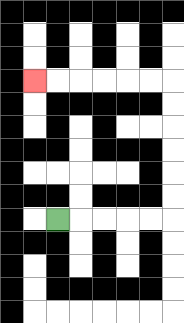{'start': '[2, 9]', 'end': '[1, 3]', 'path_directions': 'R,R,R,R,R,U,U,U,U,U,U,L,L,L,L,L,L', 'path_coordinates': '[[2, 9], [3, 9], [4, 9], [5, 9], [6, 9], [7, 9], [7, 8], [7, 7], [7, 6], [7, 5], [7, 4], [7, 3], [6, 3], [5, 3], [4, 3], [3, 3], [2, 3], [1, 3]]'}